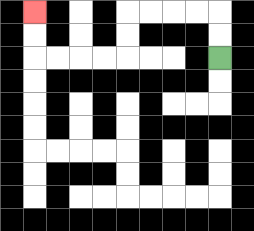{'start': '[9, 2]', 'end': '[1, 0]', 'path_directions': 'U,U,L,L,L,L,D,D,L,L,L,L,U,U', 'path_coordinates': '[[9, 2], [9, 1], [9, 0], [8, 0], [7, 0], [6, 0], [5, 0], [5, 1], [5, 2], [4, 2], [3, 2], [2, 2], [1, 2], [1, 1], [1, 0]]'}